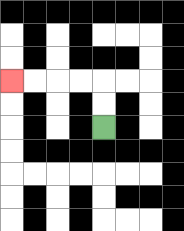{'start': '[4, 5]', 'end': '[0, 3]', 'path_directions': 'U,U,L,L,L,L', 'path_coordinates': '[[4, 5], [4, 4], [4, 3], [3, 3], [2, 3], [1, 3], [0, 3]]'}